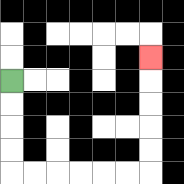{'start': '[0, 3]', 'end': '[6, 2]', 'path_directions': 'D,D,D,D,R,R,R,R,R,R,U,U,U,U,U', 'path_coordinates': '[[0, 3], [0, 4], [0, 5], [0, 6], [0, 7], [1, 7], [2, 7], [3, 7], [4, 7], [5, 7], [6, 7], [6, 6], [6, 5], [6, 4], [6, 3], [6, 2]]'}